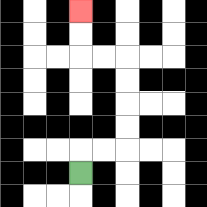{'start': '[3, 7]', 'end': '[3, 0]', 'path_directions': 'U,R,R,U,U,U,U,L,L,U,U', 'path_coordinates': '[[3, 7], [3, 6], [4, 6], [5, 6], [5, 5], [5, 4], [5, 3], [5, 2], [4, 2], [3, 2], [3, 1], [3, 0]]'}